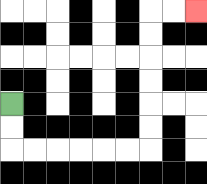{'start': '[0, 4]', 'end': '[8, 0]', 'path_directions': 'D,D,R,R,R,R,R,R,U,U,U,U,U,U,R,R', 'path_coordinates': '[[0, 4], [0, 5], [0, 6], [1, 6], [2, 6], [3, 6], [4, 6], [5, 6], [6, 6], [6, 5], [6, 4], [6, 3], [6, 2], [6, 1], [6, 0], [7, 0], [8, 0]]'}